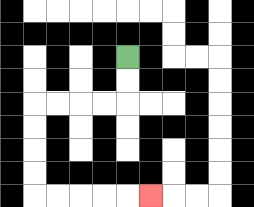{'start': '[5, 2]', 'end': '[6, 8]', 'path_directions': 'D,D,L,L,L,L,D,D,D,D,R,R,R,R,R', 'path_coordinates': '[[5, 2], [5, 3], [5, 4], [4, 4], [3, 4], [2, 4], [1, 4], [1, 5], [1, 6], [1, 7], [1, 8], [2, 8], [3, 8], [4, 8], [5, 8], [6, 8]]'}